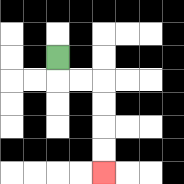{'start': '[2, 2]', 'end': '[4, 7]', 'path_directions': 'D,R,R,D,D,D,D', 'path_coordinates': '[[2, 2], [2, 3], [3, 3], [4, 3], [4, 4], [4, 5], [4, 6], [4, 7]]'}